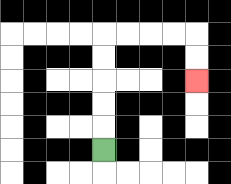{'start': '[4, 6]', 'end': '[8, 3]', 'path_directions': 'U,U,U,U,U,R,R,R,R,D,D', 'path_coordinates': '[[4, 6], [4, 5], [4, 4], [4, 3], [4, 2], [4, 1], [5, 1], [6, 1], [7, 1], [8, 1], [8, 2], [8, 3]]'}